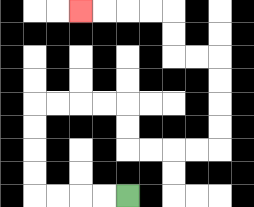{'start': '[5, 8]', 'end': '[3, 0]', 'path_directions': 'L,L,L,L,U,U,U,U,R,R,R,R,D,D,R,R,R,R,U,U,U,U,L,L,U,U,L,L,L,L', 'path_coordinates': '[[5, 8], [4, 8], [3, 8], [2, 8], [1, 8], [1, 7], [1, 6], [1, 5], [1, 4], [2, 4], [3, 4], [4, 4], [5, 4], [5, 5], [5, 6], [6, 6], [7, 6], [8, 6], [9, 6], [9, 5], [9, 4], [9, 3], [9, 2], [8, 2], [7, 2], [7, 1], [7, 0], [6, 0], [5, 0], [4, 0], [3, 0]]'}